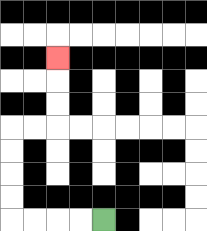{'start': '[4, 9]', 'end': '[2, 2]', 'path_directions': 'L,L,L,L,U,U,U,U,R,R,U,U,U', 'path_coordinates': '[[4, 9], [3, 9], [2, 9], [1, 9], [0, 9], [0, 8], [0, 7], [0, 6], [0, 5], [1, 5], [2, 5], [2, 4], [2, 3], [2, 2]]'}